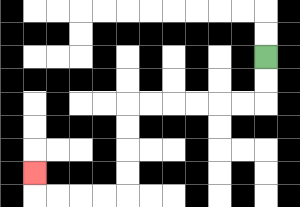{'start': '[11, 2]', 'end': '[1, 7]', 'path_directions': 'D,D,L,L,L,L,L,L,D,D,D,D,L,L,L,L,U', 'path_coordinates': '[[11, 2], [11, 3], [11, 4], [10, 4], [9, 4], [8, 4], [7, 4], [6, 4], [5, 4], [5, 5], [5, 6], [5, 7], [5, 8], [4, 8], [3, 8], [2, 8], [1, 8], [1, 7]]'}